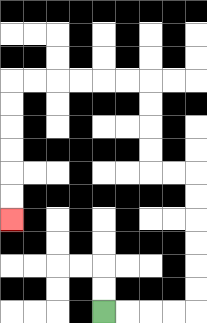{'start': '[4, 13]', 'end': '[0, 9]', 'path_directions': 'R,R,R,R,U,U,U,U,U,U,L,L,U,U,U,U,L,L,L,L,L,L,D,D,D,D,D,D', 'path_coordinates': '[[4, 13], [5, 13], [6, 13], [7, 13], [8, 13], [8, 12], [8, 11], [8, 10], [8, 9], [8, 8], [8, 7], [7, 7], [6, 7], [6, 6], [6, 5], [6, 4], [6, 3], [5, 3], [4, 3], [3, 3], [2, 3], [1, 3], [0, 3], [0, 4], [0, 5], [0, 6], [0, 7], [0, 8], [0, 9]]'}